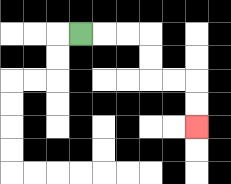{'start': '[3, 1]', 'end': '[8, 5]', 'path_directions': 'R,R,R,D,D,R,R,D,D', 'path_coordinates': '[[3, 1], [4, 1], [5, 1], [6, 1], [6, 2], [6, 3], [7, 3], [8, 3], [8, 4], [8, 5]]'}